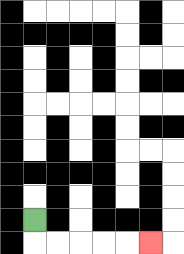{'start': '[1, 9]', 'end': '[6, 10]', 'path_directions': 'D,R,R,R,R,R', 'path_coordinates': '[[1, 9], [1, 10], [2, 10], [3, 10], [4, 10], [5, 10], [6, 10]]'}